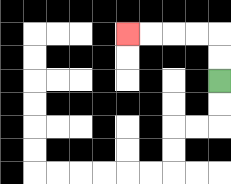{'start': '[9, 3]', 'end': '[5, 1]', 'path_directions': 'U,U,L,L,L,L', 'path_coordinates': '[[9, 3], [9, 2], [9, 1], [8, 1], [7, 1], [6, 1], [5, 1]]'}